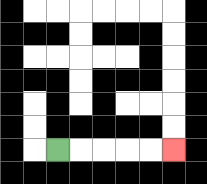{'start': '[2, 6]', 'end': '[7, 6]', 'path_directions': 'R,R,R,R,R', 'path_coordinates': '[[2, 6], [3, 6], [4, 6], [5, 6], [6, 6], [7, 6]]'}